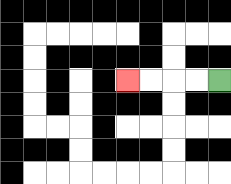{'start': '[9, 3]', 'end': '[5, 3]', 'path_directions': 'L,L,L,L', 'path_coordinates': '[[9, 3], [8, 3], [7, 3], [6, 3], [5, 3]]'}